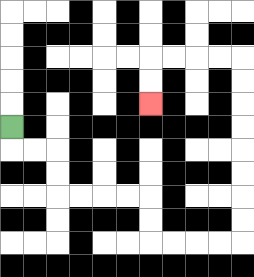{'start': '[0, 5]', 'end': '[6, 4]', 'path_directions': 'D,R,R,D,D,R,R,R,R,D,D,R,R,R,R,U,U,U,U,U,U,U,U,L,L,L,L,D,D', 'path_coordinates': '[[0, 5], [0, 6], [1, 6], [2, 6], [2, 7], [2, 8], [3, 8], [4, 8], [5, 8], [6, 8], [6, 9], [6, 10], [7, 10], [8, 10], [9, 10], [10, 10], [10, 9], [10, 8], [10, 7], [10, 6], [10, 5], [10, 4], [10, 3], [10, 2], [9, 2], [8, 2], [7, 2], [6, 2], [6, 3], [6, 4]]'}